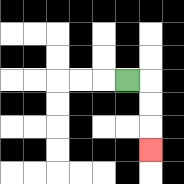{'start': '[5, 3]', 'end': '[6, 6]', 'path_directions': 'R,D,D,D', 'path_coordinates': '[[5, 3], [6, 3], [6, 4], [6, 5], [6, 6]]'}